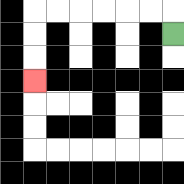{'start': '[7, 1]', 'end': '[1, 3]', 'path_directions': 'U,L,L,L,L,L,L,D,D,D', 'path_coordinates': '[[7, 1], [7, 0], [6, 0], [5, 0], [4, 0], [3, 0], [2, 0], [1, 0], [1, 1], [1, 2], [1, 3]]'}